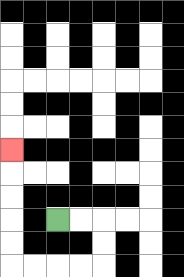{'start': '[2, 9]', 'end': '[0, 6]', 'path_directions': 'R,R,D,D,L,L,L,L,U,U,U,U,U', 'path_coordinates': '[[2, 9], [3, 9], [4, 9], [4, 10], [4, 11], [3, 11], [2, 11], [1, 11], [0, 11], [0, 10], [0, 9], [0, 8], [0, 7], [0, 6]]'}